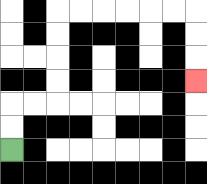{'start': '[0, 6]', 'end': '[8, 3]', 'path_directions': 'U,U,R,R,U,U,U,U,R,R,R,R,R,R,D,D,D', 'path_coordinates': '[[0, 6], [0, 5], [0, 4], [1, 4], [2, 4], [2, 3], [2, 2], [2, 1], [2, 0], [3, 0], [4, 0], [5, 0], [6, 0], [7, 0], [8, 0], [8, 1], [8, 2], [8, 3]]'}